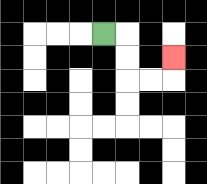{'start': '[4, 1]', 'end': '[7, 2]', 'path_directions': 'R,D,D,R,R,U', 'path_coordinates': '[[4, 1], [5, 1], [5, 2], [5, 3], [6, 3], [7, 3], [7, 2]]'}